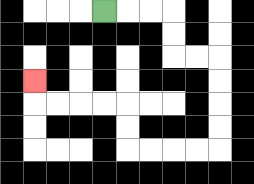{'start': '[4, 0]', 'end': '[1, 3]', 'path_directions': 'R,R,R,D,D,R,R,D,D,D,D,L,L,L,L,U,U,L,L,L,L,U', 'path_coordinates': '[[4, 0], [5, 0], [6, 0], [7, 0], [7, 1], [7, 2], [8, 2], [9, 2], [9, 3], [9, 4], [9, 5], [9, 6], [8, 6], [7, 6], [6, 6], [5, 6], [5, 5], [5, 4], [4, 4], [3, 4], [2, 4], [1, 4], [1, 3]]'}